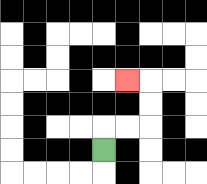{'start': '[4, 6]', 'end': '[5, 3]', 'path_directions': 'U,R,R,U,U,L', 'path_coordinates': '[[4, 6], [4, 5], [5, 5], [6, 5], [6, 4], [6, 3], [5, 3]]'}